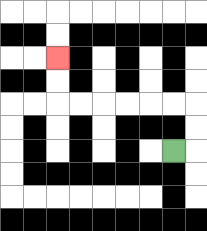{'start': '[7, 6]', 'end': '[2, 2]', 'path_directions': 'R,U,U,L,L,L,L,L,L,U,U', 'path_coordinates': '[[7, 6], [8, 6], [8, 5], [8, 4], [7, 4], [6, 4], [5, 4], [4, 4], [3, 4], [2, 4], [2, 3], [2, 2]]'}